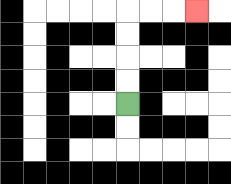{'start': '[5, 4]', 'end': '[8, 0]', 'path_directions': 'U,U,U,U,R,R,R', 'path_coordinates': '[[5, 4], [5, 3], [5, 2], [5, 1], [5, 0], [6, 0], [7, 0], [8, 0]]'}